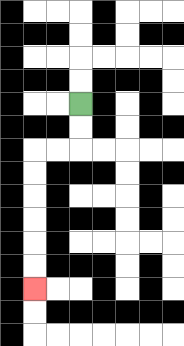{'start': '[3, 4]', 'end': '[1, 12]', 'path_directions': 'D,D,L,L,D,D,D,D,D,D', 'path_coordinates': '[[3, 4], [3, 5], [3, 6], [2, 6], [1, 6], [1, 7], [1, 8], [1, 9], [1, 10], [1, 11], [1, 12]]'}